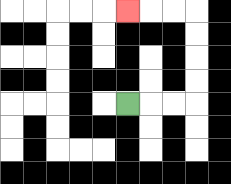{'start': '[5, 4]', 'end': '[5, 0]', 'path_directions': 'R,R,R,U,U,U,U,L,L,L', 'path_coordinates': '[[5, 4], [6, 4], [7, 4], [8, 4], [8, 3], [8, 2], [8, 1], [8, 0], [7, 0], [6, 0], [5, 0]]'}